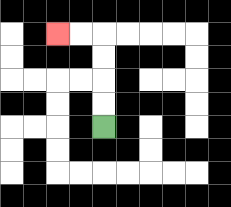{'start': '[4, 5]', 'end': '[2, 1]', 'path_directions': 'U,U,U,U,L,L', 'path_coordinates': '[[4, 5], [4, 4], [4, 3], [4, 2], [4, 1], [3, 1], [2, 1]]'}